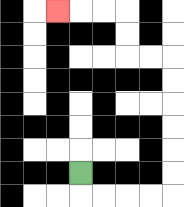{'start': '[3, 7]', 'end': '[2, 0]', 'path_directions': 'D,R,R,R,R,U,U,U,U,U,U,L,L,U,U,L,L,L', 'path_coordinates': '[[3, 7], [3, 8], [4, 8], [5, 8], [6, 8], [7, 8], [7, 7], [7, 6], [7, 5], [7, 4], [7, 3], [7, 2], [6, 2], [5, 2], [5, 1], [5, 0], [4, 0], [3, 0], [2, 0]]'}